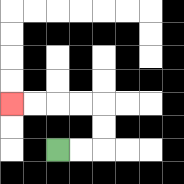{'start': '[2, 6]', 'end': '[0, 4]', 'path_directions': 'R,R,U,U,L,L,L,L', 'path_coordinates': '[[2, 6], [3, 6], [4, 6], [4, 5], [4, 4], [3, 4], [2, 4], [1, 4], [0, 4]]'}